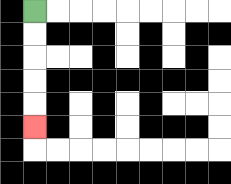{'start': '[1, 0]', 'end': '[1, 5]', 'path_directions': 'D,D,D,D,D', 'path_coordinates': '[[1, 0], [1, 1], [1, 2], [1, 3], [1, 4], [1, 5]]'}